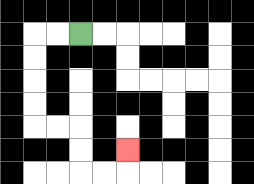{'start': '[3, 1]', 'end': '[5, 6]', 'path_directions': 'L,L,D,D,D,D,R,R,D,D,R,R,U', 'path_coordinates': '[[3, 1], [2, 1], [1, 1], [1, 2], [1, 3], [1, 4], [1, 5], [2, 5], [3, 5], [3, 6], [3, 7], [4, 7], [5, 7], [5, 6]]'}